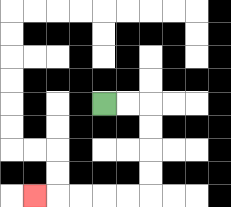{'start': '[4, 4]', 'end': '[1, 8]', 'path_directions': 'R,R,D,D,D,D,L,L,L,L,L', 'path_coordinates': '[[4, 4], [5, 4], [6, 4], [6, 5], [6, 6], [6, 7], [6, 8], [5, 8], [4, 8], [3, 8], [2, 8], [1, 8]]'}